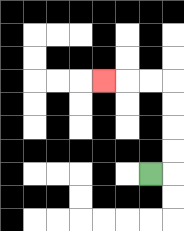{'start': '[6, 7]', 'end': '[4, 3]', 'path_directions': 'R,U,U,U,U,L,L,L', 'path_coordinates': '[[6, 7], [7, 7], [7, 6], [7, 5], [7, 4], [7, 3], [6, 3], [5, 3], [4, 3]]'}